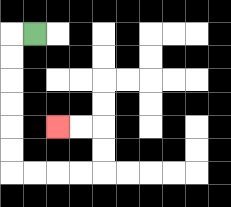{'start': '[1, 1]', 'end': '[2, 5]', 'path_directions': 'L,D,D,D,D,D,D,R,R,R,R,U,U,L,L', 'path_coordinates': '[[1, 1], [0, 1], [0, 2], [0, 3], [0, 4], [0, 5], [0, 6], [0, 7], [1, 7], [2, 7], [3, 7], [4, 7], [4, 6], [4, 5], [3, 5], [2, 5]]'}